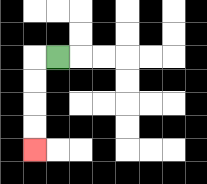{'start': '[2, 2]', 'end': '[1, 6]', 'path_directions': 'L,D,D,D,D', 'path_coordinates': '[[2, 2], [1, 2], [1, 3], [1, 4], [1, 5], [1, 6]]'}